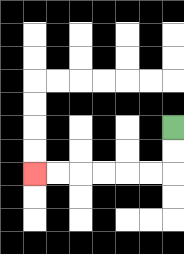{'start': '[7, 5]', 'end': '[1, 7]', 'path_directions': 'D,D,L,L,L,L,L,L', 'path_coordinates': '[[7, 5], [7, 6], [7, 7], [6, 7], [5, 7], [4, 7], [3, 7], [2, 7], [1, 7]]'}